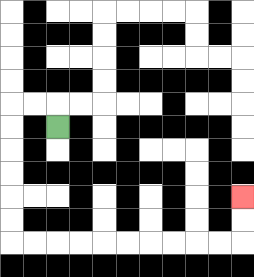{'start': '[2, 5]', 'end': '[10, 8]', 'path_directions': 'U,L,L,D,D,D,D,D,D,R,R,R,R,R,R,R,R,R,R,U,U', 'path_coordinates': '[[2, 5], [2, 4], [1, 4], [0, 4], [0, 5], [0, 6], [0, 7], [0, 8], [0, 9], [0, 10], [1, 10], [2, 10], [3, 10], [4, 10], [5, 10], [6, 10], [7, 10], [8, 10], [9, 10], [10, 10], [10, 9], [10, 8]]'}